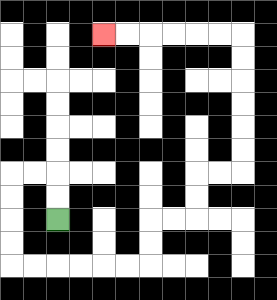{'start': '[2, 9]', 'end': '[4, 1]', 'path_directions': 'U,U,L,L,D,D,D,D,R,R,R,R,R,R,U,U,R,R,U,U,R,R,U,U,U,U,U,U,L,L,L,L,L,L', 'path_coordinates': '[[2, 9], [2, 8], [2, 7], [1, 7], [0, 7], [0, 8], [0, 9], [0, 10], [0, 11], [1, 11], [2, 11], [3, 11], [4, 11], [5, 11], [6, 11], [6, 10], [6, 9], [7, 9], [8, 9], [8, 8], [8, 7], [9, 7], [10, 7], [10, 6], [10, 5], [10, 4], [10, 3], [10, 2], [10, 1], [9, 1], [8, 1], [7, 1], [6, 1], [5, 1], [4, 1]]'}